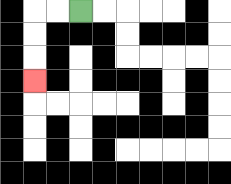{'start': '[3, 0]', 'end': '[1, 3]', 'path_directions': 'L,L,D,D,D', 'path_coordinates': '[[3, 0], [2, 0], [1, 0], [1, 1], [1, 2], [1, 3]]'}